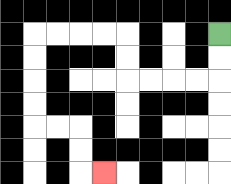{'start': '[9, 1]', 'end': '[4, 7]', 'path_directions': 'D,D,L,L,L,L,U,U,L,L,L,L,D,D,D,D,R,R,D,D,R', 'path_coordinates': '[[9, 1], [9, 2], [9, 3], [8, 3], [7, 3], [6, 3], [5, 3], [5, 2], [5, 1], [4, 1], [3, 1], [2, 1], [1, 1], [1, 2], [1, 3], [1, 4], [1, 5], [2, 5], [3, 5], [3, 6], [3, 7], [4, 7]]'}